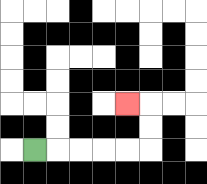{'start': '[1, 6]', 'end': '[5, 4]', 'path_directions': 'R,R,R,R,R,U,U,L', 'path_coordinates': '[[1, 6], [2, 6], [3, 6], [4, 6], [5, 6], [6, 6], [6, 5], [6, 4], [5, 4]]'}